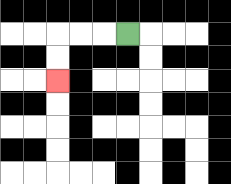{'start': '[5, 1]', 'end': '[2, 3]', 'path_directions': 'L,L,L,D,D', 'path_coordinates': '[[5, 1], [4, 1], [3, 1], [2, 1], [2, 2], [2, 3]]'}